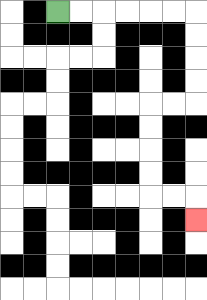{'start': '[2, 0]', 'end': '[8, 9]', 'path_directions': 'R,R,R,R,R,R,D,D,D,D,L,L,D,D,D,D,R,R,D', 'path_coordinates': '[[2, 0], [3, 0], [4, 0], [5, 0], [6, 0], [7, 0], [8, 0], [8, 1], [8, 2], [8, 3], [8, 4], [7, 4], [6, 4], [6, 5], [6, 6], [6, 7], [6, 8], [7, 8], [8, 8], [8, 9]]'}